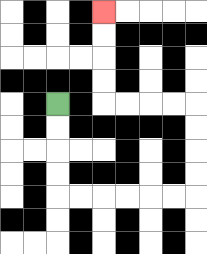{'start': '[2, 4]', 'end': '[4, 0]', 'path_directions': 'D,D,D,D,R,R,R,R,R,R,U,U,U,U,L,L,L,L,U,U,U,U', 'path_coordinates': '[[2, 4], [2, 5], [2, 6], [2, 7], [2, 8], [3, 8], [4, 8], [5, 8], [6, 8], [7, 8], [8, 8], [8, 7], [8, 6], [8, 5], [8, 4], [7, 4], [6, 4], [5, 4], [4, 4], [4, 3], [4, 2], [4, 1], [4, 0]]'}